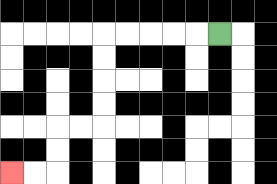{'start': '[9, 1]', 'end': '[0, 7]', 'path_directions': 'L,L,L,L,L,D,D,D,D,L,L,D,D,L,L', 'path_coordinates': '[[9, 1], [8, 1], [7, 1], [6, 1], [5, 1], [4, 1], [4, 2], [4, 3], [4, 4], [4, 5], [3, 5], [2, 5], [2, 6], [2, 7], [1, 7], [0, 7]]'}